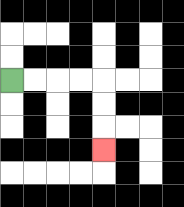{'start': '[0, 3]', 'end': '[4, 6]', 'path_directions': 'R,R,R,R,D,D,D', 'path_coordinates': '[[0, 3], [1, 3], [2, 3], [3, 3], [4, 3], [4, 4], [4, 5], [4, 6]]'}